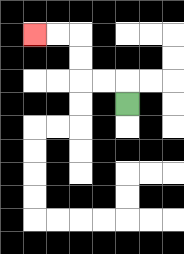{'start': '[5, 4]', 'end': '[1, 1]', 'path_directions': 'U,L,L,U,U,L,L', 'path_coordinates': '[[5, 4], [5, 3], [4, 3], [3, 3], [3, 2], [3, 1], [2, 1], [1, 1]]'}